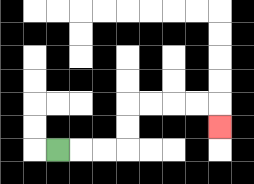{'start': '[2, 6]', 'end': '[9, 5]', 'path_directions': 'R,R,R,U,U,R,R,R,R,D', 'path_coordinates': '[[2, 6], [3, 6], [4, 6], [5, 6], [5, 5], [5, 4], [6, 4], [7, 4], [8, 4], [9, 4], [9, 5]]'}